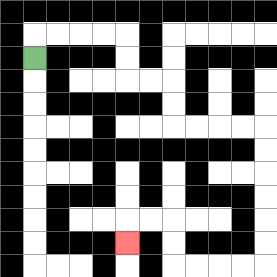{'start': '[1, 2]', 'end': '[5, 10]', 'path_directions': 'U,R,R,R,R,D,D,R,R,D,D,R,R,R,R,D,D,D,D,D,D,L,L,L,L,U,U,L,L,D', 'path_coordinates': '[[1, 2], [1, 1], [2, 1], [3, 1], [4, 1], [5, 1], [5, 2], [5, 3], [6, 3], [7, 3], [7, 4], [7, 5], [8, 5], [9, 5], [10, 5], [11, 5], [11, 6], [11, 7], [11, 8], [11, 9], [11, 10], [11, 11], [10, 11], [9, 11], [8, 11], [7, 11], [7, 10], [7, 9], [6, 9], [5, 9], [5, 10]]'}